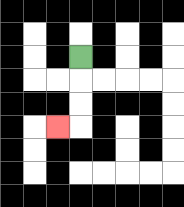{'start': '[3, 2]', 'end': '[2, 5]', 'path_directions': 'D,D,D,L', 'path_coordinates': '[[3, 2], [3, 3], [3, 4], [3, 5], [2, 5]]'}